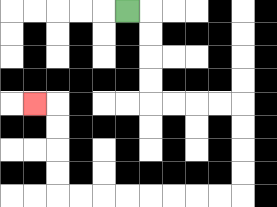{'start': '[5, 0]', 'end': '[1, 4]', 'path_directions': 'R,D,D,D,D,R,R,R,R,D,D,D,D,L,L,L,L,L,L,L,L,U,U,U,U,L', 'path_coordinates': '[[5, 0], [6, 0], [6, 1], [6, 2], [6, 3], [6, 4], [7, 4], [8, 4], [9, 4], [10, 4], [10, 5], [10, 6], [10, 7], [10, 8], [9, 8], [8, 8], [7, 8], [6, 8], [5, 8], [4, 8], [3, 8], [2, 8], [2, 7], [2, 6], [2, 5], [2, 4], [1, 4]]'}